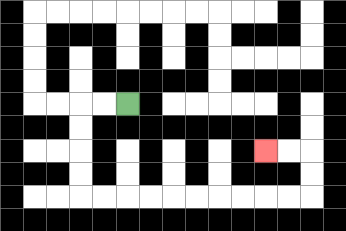{'start': '[5, 4]', 'end': '[11, 6]', 'path_directions': 'L,L,D,D,D,D,R,R,R,R,R,R,R,R,R,R,U,U,L,L', 'path_coordinates': '[[5, 4], [4, 4], [3, 4], [3, 5], [3, 6], [3, 7], [3, 8], [4, 8], [5, 8], [6, 8], [7, 8], [8, 8], [9, 8], [10, 8], [11, 8], [12, 8], [13, 8], [13, 7], [13, 6], [12, 6], [11, 6]]'}